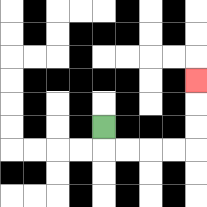{'start': '[4, 5]', 'end': '[8, 3]', 'path_directions': 'D,R,R,R,R,U,U,U', 'path_coordinates': '[[4, 5], [4, 6], [5, 6], [6, 6], [7, 6], [8, 6], [8, 5], [8, 4], [8, 3]]'}